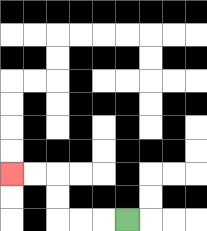{'start': '[5, 9]', 'end': '[0, 7]', 'path_directions': 'L,L,L,U,U,L,L', 'path_coordinates': '[[5, 9], [4, 9], [3, 9], [2, 9], [2, 8], [2, 7], [1, 7], [0, 7]]'}